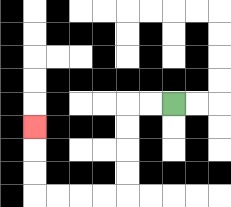{'start': '[7, 4]', 'end': '[1, 5]', 'path_directions': 'L,L,D,D,D,D,L,L,L,L,U,U,U', 'path_coordinates': '[[7, 4], [6, 4], [5, 4], [5, 5], [5, 6], [5, 7], [5, 8], [4, 8], [3, 8], [2, 8], [1, 8], [1, 7], [1, 6], [1, 5]]'}